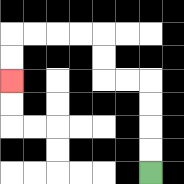{'start': '[6, 7]', 'end': '[0, 3]', 'path_directions': 'U,U,U,U,L,L,U,U,L,L,L,L,D,D', 'path_coordinates': '[[6, 7], [6, 6], [6, 5], [6, 4], [6, 3], [5, 3], [4, 3], [4, 2], [4, 1], [3, 1], [2, 1], [1, 1], [0, 1], [0, 2], [0, 3]]'}